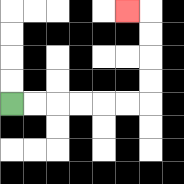{'start': '[0, 4]', 'end': '[5, 0]', 'path_directions': 'R,R,R,R,R,R,U,U,U,U,L', 'path_coordinates': '[[0, 4], [1, 4], [2, 4], [3, 4], [4, 4], [5, 4], [6, 4], [6, 3], [6, 2], [6, 1], [6, 0], [5, 0]]'}